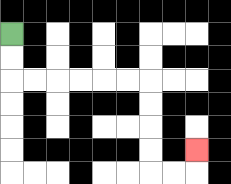{'start': '[0, 1]', 'end': '[8, 6]', 'path_directions': 'D,D,R,R,R,R,R,R,D,D,D,D,R,R,U', 'path_coordinates': '[[0, 1], [0, 2], [0, 3], [1, 3], [2, 3], [3, 3], [4, 3], [5, 3], [6, 3], [6, 4], [6, 5], [6, 6], [6, 7], [7, 7], [8, 7], [8, 6]]'}